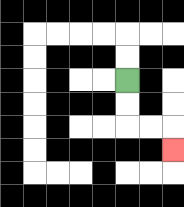{'start': '[5, 3]', 'end': '[7, 6]', 'path_directions': 'D,D,R,R,D', 'path_coordinates': '[[5, 3], [5, 4], [5, 5], [6, 5], [7, 5], [7, 6]]'}